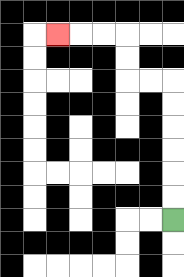{'start': '[7, 9]', 'end': '[2, 1]', 'path_directions': 'U,U,U,U,U,U,L,L,U,U,L,L,L', 'path_coordinates': '[[7, 9], [7, 8], [7, 7], [7, 6], [7, 5], [7, 4], [7, 3], [6, 3], [5, 3], [5, 2], [5, 1], [4, 1], [3, 1], [2, 1]]'}